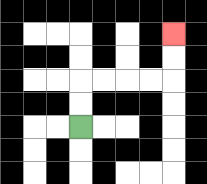{'start': '[3, 5]', 'end': '[7, 1]', 'path_directions': 'U,U,R,R,R,R,U,U', 'path_coordinates': '[[3, 5], [3, 4], [3, 3], [4, 3], [5, 3], [6, 3], [7, 3], [7, 2], [7, 1]]'}